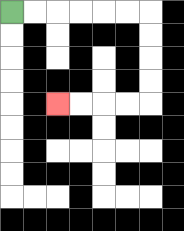{'start': '[0, 0]', 'end': '[2, 4]', 'path_directions': 'R,R,R,R,R,R,D,D,D,D,L,L,L,L', 'path_coordinates': '[[0, 0], [1, 0], [2, 0], [3, 0], [4, 0], [5, 0], [6, 0], [6, 1], [6, 2], [6, 3], [6, 4], [5, 4], [4, 4], [3, 4], [2, 4]]'}